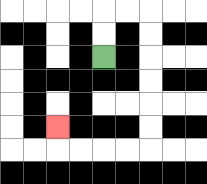{'start': '[4, 2]', 'end': '[2, 5]', 'path_directions': 'U,U,R,R,D,D,D,D,D,D,L,L,L,L,U', 'path_coordinates': '[[4, 2], [4, 1], [4, 0], [5, 0], [6, 0], [6, 1], [6, 2], [6, 3], [6, 4], [6, 5], [6, 6], [5, 6], [4, 6], [3, 6], [2, 6], [2, 5]]'}